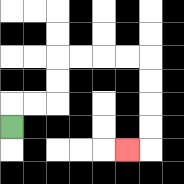{'start': '[0, 5]', 'end': '[5, 6]', 'path_directions': 'U,R,R,U,U,R,R,R,R,D,D,D,D,L', 'path_coordinates': '[[0, 5], [0, 4], [1, 4], [2, 4], [2, 3], [2, 2], [3, 2], [4, 2], [5, 2], [6, 2], [6, 3], [6, 4], [6, 5], [6, 6], [5, 6]]'}